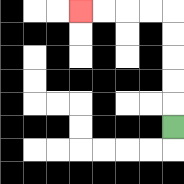{'start': '[7, 5]', 'end': '[3, 0]', 'path_directions': 'U,U,U,U,U,L,L,L,L', 'path_coordinates': '[[7, 5], [7, 4], [7, 3], [7, 2], [7, 1], [7, 0], [6, 0], [5, 0], [4, 0], [3, 0]]'}